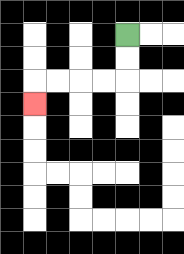{'start': '[5, 1]', 'end': '[1, 4]', 'path_directions': 'D,D,L,L,L,L,D', 'path_coordinates': '[[5, 1], [5, 2], [5, 3], [4, 3], [3, 3], [2, 3], [1, 3], [1, 4]]'}